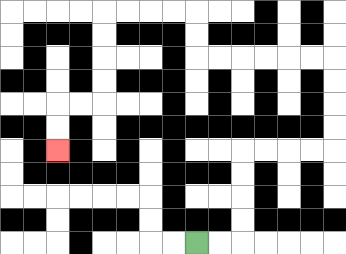{'start': '[8, 10]', 'end': '[2, 6]', 'path_directions': 'R,R,U,U,U,U,R,R,R,R,U,U,U,U,L,L,L,L,L,L,U,U,L,L,L,L,D,D,D,D,L,L,D,D', 'path_coordinates': '[[8, 10], [9, 10], [10, 10], [10, 9], [10, 8], [10, 7], [10, 6], [11, 6], [12, 6], [13, 6], [14, 6], [14, 5], [14, 4], [14, 3], [14, 2], [13, 2], [12, 2], [11, 2], [10, 2], [9, 2], [8, 2], [8, 1], [8, 0], [7, 0], [6, 0], [5, 0], [4, 0], [4, 1], [4, 2], [4, 3], [4, 4], [3, 4], [2, 4], [2, 5], [2, 6]]'}